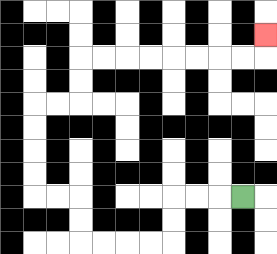{'start': '[10, 8]', 'end': '[11, 1]', 'path_directions': 'L,L,L,D,D,L,L,L,L,U,U,L,L,U,U,U,U,R,R,U,U,R,R,R,R,R,R,R,R,U', 'path_coordinates': '[[10, 8], [9, 8], [8, 8], [7, 8], [7, 9], [7, 10], [6, 10], [5, 10], [4, 10], [3, 10], [3, 9], [3, 8], [2, 8], [1, 8], [1, 7], [1, 6], [1, 5], [1, 4], [2, 4], [3, 4], [3, 3], [3, 2], [4, 2], [5, 2], [6, 2], [7, 2], [8, 2], [9, 2], [10, 2], [11, 2], [11, 1]]'}